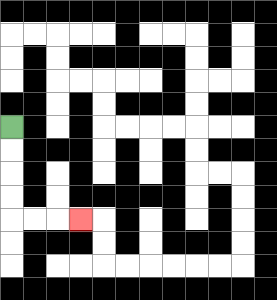{'start': '[0, 5]', 'end': '[3, 9]', 'path_directions': 'D,D,D,D,R,R,R', 'path_coordinates': '[[0, 5], [0, 6], [0, 7], [0, 8], [0, 9], [1, 9], [2, 9], [3, 9]]'}